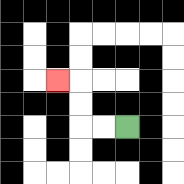{'start': '[5, 5]', 'end': '[2, 3]', 'path_directions': 'L,L,U,U,L', 'path_coordinates': '[[5, 5], [4, 5], [3, 5], [3, 4], [3, 3], [2, 3]]'}